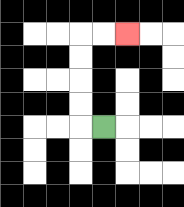{'start': '[4, 5]', 'end': '[5, 1]', 'path_directions': 'L,U,U,U,U,R,R', 'path_coordinates': '[[4, 5], [3, 5], [3, 4], [3, 3], [3, 2], [3, 1], [4, 1], [5, 1]]'}